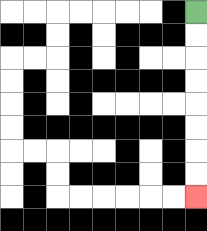{'start': '[8, 0]', 'end': '[8, 8]', 'path_directions': 'D,D,D,D,D,D,D,D', 'path_coordinates': '[[8, 0], [8, 1], [8, 2], [8, 3], [8, 4], [8, 5], [8, 6], [8, 7], [8, 8]]'}